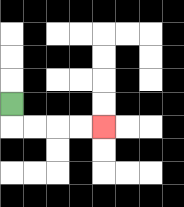{'start': '[0, 4]', 'end': '[4, 5]', 'path_directions': 'D,R,R,R,R', 'path_coordinates': '[[0, 4], [0, 5], [1, 5], [2, 5], [3, 5], [4, 5]]'}